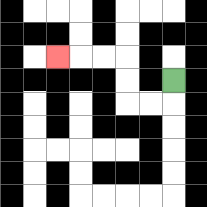{'start': '[7, 3]', 'end': '[2, 2]', 'path_directions': 'D,L,L,U,U,L,L,L', 'path_coordinates': '[[7, 3], [7, 4], [6, 4], [5, 4], [5, 3], [5, 2], [4, 2], [3, 2], [2, 2]]'}